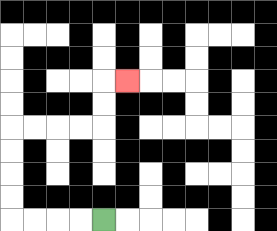{'start': '[4, 9]', 'end': '[5, 3]', 'path_directions': 'L,L,L,L,U,U,U,U,R,R,R,R,U,U,R', 'path_coordinates': '[[4, 9], [3, 9], [2, 9], [1, 9], [0, 9], [0, 8], [0, 7], [0, 6], [0, 5], [1, 5], [2, 5], [3, 5], [4, 5], [4, 4], [4, 3], [5, 3]]'}